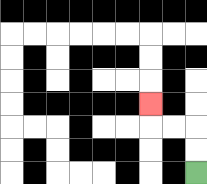{'start': '[8, 7]', 'end': '[6, 4]', 'path_directions': 'U,U,L,L,U', 'path_coordinates': '[[8, 7], [8, 6], [8, 5], [7, 5], [6, 5], [6, 4]]'}